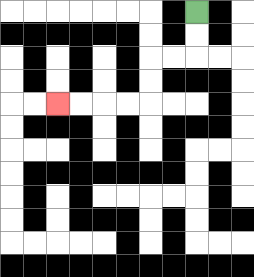{'start': '[8, 0]', 'end': '[2, 4]', 'path_directions': 'D,D,L,L,D,D,L,L,L,L', 'path_coordinates': '[[8, 0], [8, 1], [8, 2], [7, 2], [6, 2], [6, 3], [6, 4], [5, 4], [4, 4], [3, 4], [2, 4]]'}